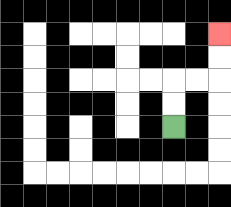{'start': '[7, 5]', 'end': '[9, 1]', 'path_directions': 'U,U,R,R,U,U', 'path_coordinates': '[[7, 5], [7, 4], [7, 3], [8, 3], [9, 3], [9, 2], [9, 1]]'}